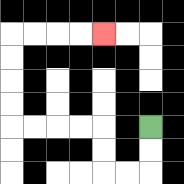{'start': '[6, 5]', 'end': '[4, 1]', 'path_directions': 'D,D,L,L,U,U,L,L,L,L,U,U,U,U,R,R,R,R', 'path_coordinates': '[[6, 5], [6, 6], [6, 7], [5, 7], [4, 7], [4, 6], [4, 5], [3, 5], [2, 5], [1, 5], [0, 5], [0, 4], [0, 3], [0, 2], [0, 1], [1, 1], [2, 1], [3, 1], [4, 1]]'}